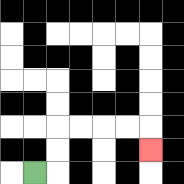{'start': '[1, 7]', 'end': '[6, 6]', 'path_directions': 'R,U,U,R,R,R,R,D', 'path_coordinates': '[[1, 7], [2, 7], [2, 6], [2, 5], [3, 5], [4, 5], [5, 5], [6, 5], [6, 6]]'}